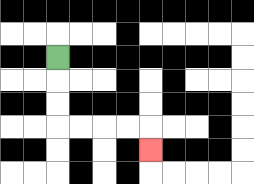{'start': '[2, 2]', 'end': '[6, 6]', 'path_directions': 'D,D,D,R,R,R,R,D', 'path_coordinates': '[[2, 2], [2, 3], [2, 4], [2, 5], [3, 5], [4, 5], [5, 5], [6, 5], [6, 6]]'}